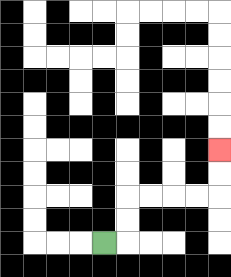{'start': '[4, 10]', 'end': '[9, 6]', 'path_directions': 'R,U,U,R,R,R,R,U,U', 'path_coordinates': '[[4, 10], [5, 10], [5, 9], [5, 8], [6, 8], [7, 8], [8, 8], [9, 8], [9, 7], [9, 6]]'}